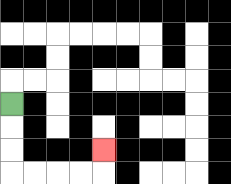{'start': '[0, 4]', 'end': '[4, 6]', 'path_directions': 'D,D,D,R,R,R,R,U', 'path_coordinates': '[[0, 4], [0, 5], [0, 6], [0, 7], [1, 7], [2, 7], [3, 7], [4, 7], [4, 6]]'}